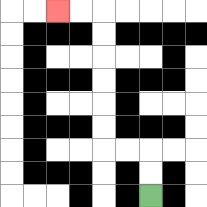{'start': '[6, 8]', 'end': '[2, 0]', 'path_directions': 'U,U,L,L,U,U,U,U,U,U,L,L', 'path_coordinates': '[[6, 8], [6, 7], [6, 6], [5, 6], [4, 6], [4, 5], [4, 4], [4, 3], [4, 2], [4, 1], [4, 0], [3, 0], [2, 0]]'}